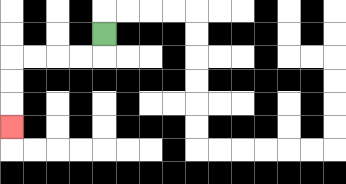{'start': '[4, 1]', 'end': '[0, 5]', 'path_directions': 'D,L,L,L,L,D,D,D', 'path_coordinates': '[[4, 1], [4, 2], [3, 2], [2, 2], [1, 2], [0, 2], [0, 3], [0, 4], [0, 5]]'}